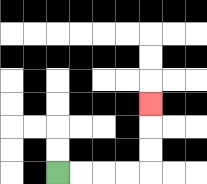{'start': '[2, 7]', 'end': '[6, 4]', 'path_directions': 'R,R,R,R,U,U,U', 'path_coordinates': '[[2, 7], [3, 7], [4, 7], [5, 7], [6, 7], [6, 6], [6, 5], [6, 4]]'}